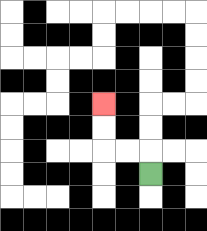{'start': '[6, 7]', 'end': '[4, 4]', 'path_directions': 'U,L,L,U,U', 'path_coordinates': '[[6, 7], [6, 6], [5, 6], [4, 6], [4, 5], [4, 4]]'}